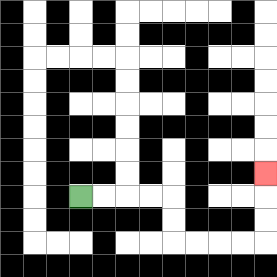{'start': '[3, 8]', 'end': '[11, 7]', 'path_directions': 'R,R,R,R,D,D,R,R,R,R,U,U,U', 'path_coordinates': '[[3, 8], [4, 8], [5, 8], [6, 8], [7, 8], [7, 9], [7, 10], [8, 10], [9, 10], [10, 10], [11, 10], [11, 9], [11, 8], [11, 7]]'}